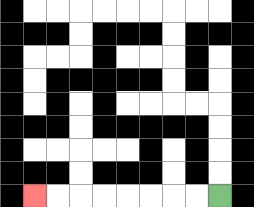{'start': '[9, 8]', 'end': '[1, 8]', 'path_directions': 'L,L,L,L,L,L,L,L', 'path_coordinates': '[[9, 8], [8, 8], [7, 8], [6, 8], [5, 8], [4, 8], [3, 8], [2, 8], [1, 8]]'}